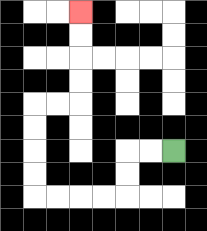{'start': '[7, 6]', 'end': '[3, 0]', 'path_directions': 'L,L,D,D,L,L,L,L,U,U,U,U,R,R,U,U,U,U', 'path_coordinates': '[[7, 6], [6, 6], [5, 6], [5, 7], [5, 8], [4, 8], [3, 8], [2, 8], [1, 8], [1, 7], [1, 6], [1, 5], [1, 4], [2, 4], [3, 4], [3, 3], [3, 2], [3, 1], [3, 0]]'}